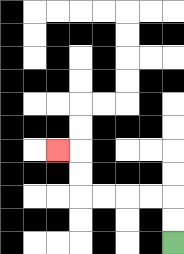{'start': '[7, 10]', 'end': '[2, 6]', 'path_directions': 'U,U,L,L,L,L,U,U,L', 'path_coordinates': '[[7, 10], [7, 9], [7, 8], [6, 8], [5, 8], [4, 8], [3, 8], [3, 7], [3, 6], [2, 6]]'}